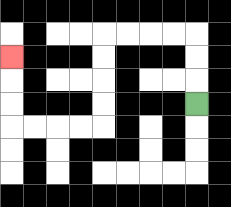{'start': '[8, 4]', 'end': '[0, 2]', 'path_directions': 'U,U,U,L,L,L,L,D,D,D,D,L,L,L,L,U,U,U', 'path_coordinates': '[[8, 4], [8, 3], [8, 2], [8, 1], [7, 1], [6, 1], [5, 1], [4, 1], [4, 2], [4, 3], [4, 4], [4, 5], [3, 5], [2, 5], [1, 5], [0, 5], [0, 4], [0, 3], [0, 2]]'}